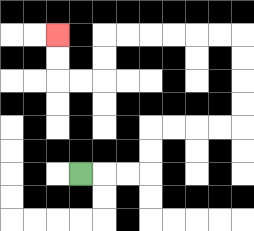{'start': '[3, 7]', 'end': '[2, 1]', 'path_directions': 'R,R,R,U,U,R,R,R,R,U,U,U,U,L,L,L,L,L,L,D,D,L,L,U,U', 'path_coordinates': '[[3, 7], [4, 7], [5, 7], [6, 7], [6, 6], [6, 5], [7, 5], [8, 5], [9, 5], [10, 5], [10, 4], [10, 3], [10, 2], [10, 1], [9, 1], [8, 1], [7, 1], [6, 1], [5, 1], [4, 1], [4, 2], [4, 3], [3, 3], [2, 3], [2, 2], [2, 1]]'}